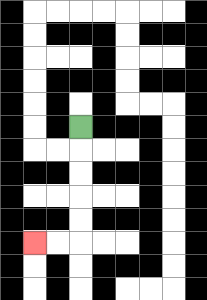{'start': '[3, 5]', 'end': '[1, 10]', 'path_directions': 'D,D,D,D,D,L,L', 'path_coordinates': '[[3, 5], [3, 6], [3, 7], [3, 8], [3, 9], [3, 10], [2, 10], [1, 10]]'}